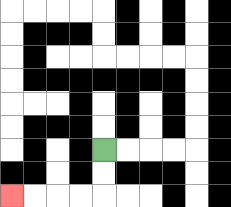{'start': '[4, 6]', 'end': '[0, 8]', 'path_directions': 'D,D,L,L,L,L', 'path_coordinates': '[[4, 6], [4, 7], [4, 8], [3, 8], [2, 8], [1, 8], [0, 8]]'}